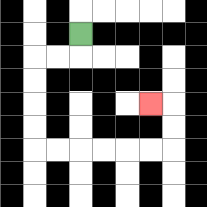{'start': '[3, 1]', 'end': '[6, 4]', 'path_directions': 'D,L,L,D,D,D,D,R,R,R,R,R,R,U,U,L', 'path_coordinates': '[[3, 1], [3, 2], [2, 2], [1, 2], [1, 3], [1, 4], [1, 5], [1, 6], [2, 6], [3, 6], [4, 6], [5, 6], [6, 6], [7, 6], [7, 5], [7, 4], [6, 4]]'}